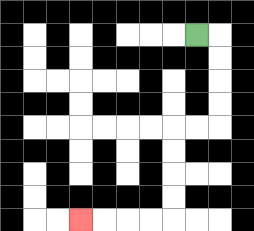{'start': '[8, 1]', 'end': '[3, 9]', 'path_directions': 'R,D,D,D,D,L,L,D,D,D,D,L,L,L,L', 'path_coordinates': '[[8, 1], [9, 1], [9, 2], [9, 3], [9, 4], [9, 5], [8, 5], [7, 5], [7, 6], [7, 7], [7, 8], [7, 9], [6, 9], [5, 9], [4, 9], [3, 9]]'}